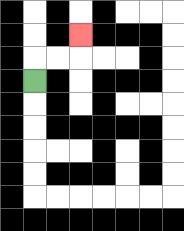{'start': '[1, 3]', 'end': '[3, 1]', 'path_directions': 'U,R,R,U', 'path_coordinates': '[[1, 3], [1, 2], [2, 2], [3, 2], [3, 1]]'}